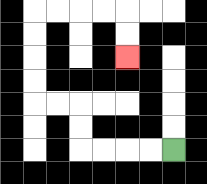{'start': '[7, 6]', 'end': '[5, 2]', 'path_directions': 'L,L,L,L,U,U,L,L,U,U,U,U,R,R,R,R,D,D', 'path_coordinates': '[[7, 6], [6, 6], [5, 6], [4, 6], [3, 6], [3, 5], [3, 4], [2, 4], [1, 4], [1, 3], [1, 2], [1, 1], [1, 0], [2, 0], [3, 0], [4, 0], [5, 0], [5, 1], [5, 2]]'}